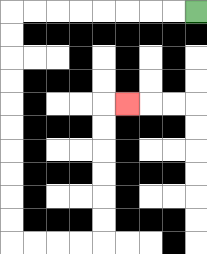{'start': '[8, 0]', 'end': '[5, 4]', 'path_directions': 'L,L,L,L,L,L,L,L,D,D,D,D,D,D,D,D,D,D,R,R,R,R,U,U,U,U,U,U,R', 'path_coordinates': '[[8, 0], [7, 0], [6, 0], [5, 0], [4, 0], [3, 0], [2, 0], [1, 0], [0, 0], [0, 1], [0, 2], [0, 3], [0, 4], [0, 5], [0, 6], [0, 7], [0, 8], [0, 9], [0, 10], [1, 10], [2, 10], [3, 10], [4, 10], [4, 9], [4, 8], [4, 7], [4, 6], [4, 5], [4, 4], [5, 4]]'}